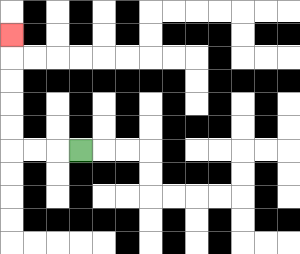{'start': '[3, 6]', 'end': '[0, 1]', 'path_directions': 'L,L,L,U,U,U,U,U', 'path_coordinates': '[[3, 6], [2, 6], [1, 6], [0, 6], [0, 5], [0, 4], [0, 3], [0, 2], [0, 1]]'}